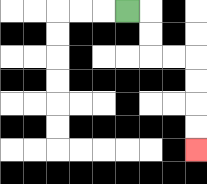{'start': '[5, 0]', 'end': '[8, 6]', 'path_directions': 'R,D,D,R,R,D,D,D,D', 'path_coordinates': '[[5, 0], [6, 0], [6, 1], [6, 2], [7, 2], [8, 2], [8, 3], [8, 4], [8, 5], [8, 6]]'}